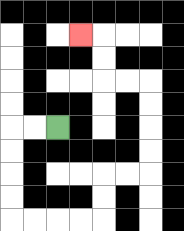{'start': '[2, 5]', 'end': '[3, 1]', 'path_directions': 'L,L,D,D,D,D,R,R,R,R,U,U,R,R,U,U,U,U,L,L,U,U,L', 'path_coordinates': '[[2, 5], [1, 5], [0, 5], [0, 6], [0, 7], [0, 8], [0, 9], [1, 9], [2, 9], [3, 9], [4, 9], [4, 8], [4, 7], [5, 7], [6, 7], [6, 6], [6, 5], [6, 4], [6, 3], [5, 3], [4, 3], [4, 2], [4, 1], [3, 1]]'}